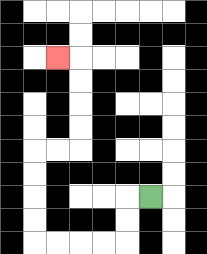{'start': '[6, 8]', 'end': '[2, 2]', 'path_directions': 'L,D,D,L,L,L,L,U,U,U,U,R,R,U,U,U,U,L', 'path_coordinates': '[[6, 8], [5, 8], [5, 9], [5, 10], [4, 10], [3, 10], [2, 10], [1, 10], [1, 9], [1, 8], [1, 7], [1, 6], [2, 6], [3, 6], [3, 5], [3, 4], [3, 3], [3, 2], [2, 2]]'}